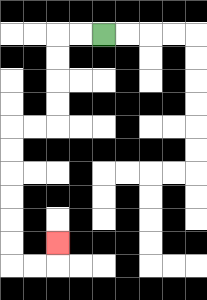{'start': '[4, 1]', 'end': '[2, 10]', 'path_directions': 'L,L,D,D,D,D,L,L,D,D,D,D,D,D,R,R,U', 'path_coordinates': '[[4, 1], [3, 1], [2, 1], [2, 2], [2, 3], [2, 4], [2, 5], [1, 5], [0, 5], [0, 6], [0, 7], [0, 8], [0, 9], [0, 10], [0, 11], [1, 11], [2, 11], [2, 10]]'}